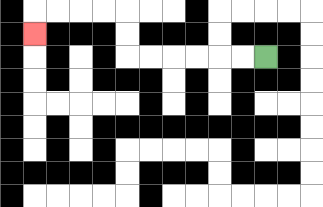{'start': '[11, 2]', 'end': '[1, 1]', 'path_directions': 'L,L,L,L,L,L,U,U,L,L,L,L,D', 'path_coordinates': '[[11, 2], [10, 2], [9, 2], [8, 2], [7, 2], [6, 2], [5, 2], [5, 1], [5, 0], [4, 0], [3, 0], [2, 0], [1, 0], [1, 1]]'}